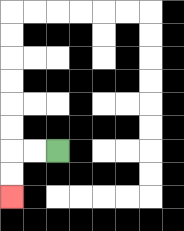{'start': '[2, 6]', 'end': '[0, 8]', 'path_directions': 'L,L,D,D', 'path_coordinates': '[[2, 6], [1, 6], [0, 6], [0, 7], [0, 8]]'}